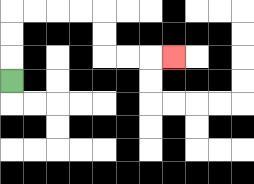{'start': '[0, 3]', 'end': '[7, 2]', 'path_directions': 'U,U,U,R,R,R,R,D,D,R,R,R', 'path_coordinates': '[[0, 3], [0, 2], [0, 1], [0, 0], [1, 0], [2, 0], [3, 0], [4, 0], [4, 1], [4, 2], [5, 2], [6, 2], [7, 2]]'}